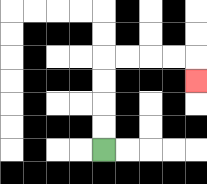{'start': '[4, 6]', 'end': '[8, 3]', 'path_directions': 'U,U,U,U,R,R,R,R,D', 'path_coordinates': '[[4, 6], [4, 5], [4, 4], [4, 3], [4, 2], [5, 2], [6, 2], [7, 2], [8, 2], [8, 3]]'}